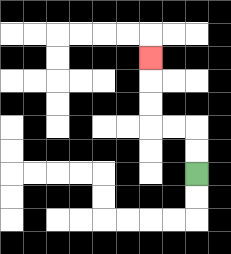{'start': '[8, 7]', 'end': '[6, 2]', 'path_directions': 'U,U,L,L,U,U,U', 'path_coordinates': '[[8, 7], [8, 6], [8, 5], [7, 5], [6, 5], [6, 4], [6, 3], [6, 2]]'}